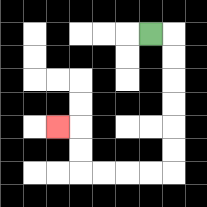{'start': '[6, 1]', 'end': '[2, 5]', 'path_directions': 'R,D,D,D,D,D,D,L,L,L,L,U,U,L', 'path_coordinates': '[[6, 1], [7, 1], [7, 2], [7, 3], [7, 4], [7, 5], [7, 6], [7, 7], [6, 7], [5, 7], [4, 7], [3, 7], [3, 6], [3, 5], [2, 5]]'}